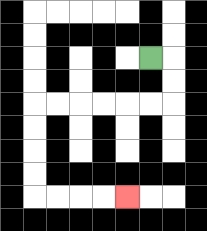{'start': '[6, 2]', 'end': '[5, 8]', 'path_directions': 'R,D,D,L,L,L,L,L,L,D,D,D,D,R,R,R,R', 'path_coordinates': '[[6, 2], [7, 2], [7, 3], [7, 4], [6, 4], [5, 4], [4, 4], [3, 4], [2, 4], [1, 4], [1, 5], [1, 6], [1, 7], [1, 8], [2, 8], [3, 8], [4, 8], [5, 8]]'}